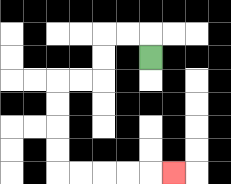{'start': '[6, 2]', 'end': '[7, 7]', 'path_directions': 'U,L,L,D,D,L,L,D,D,D,D,R,R,R,R,R', 'path_coordinates': '[[6, 2], [6, 1], [5, 1], [4, 1], [4, 2], [4, 3], [3, 3], [2, 3], [2, 4], [2, 5], [2, 6], [2, 7], [3, 7], [4, 7], [5, 7], [6, 7], [7, 7]]'}